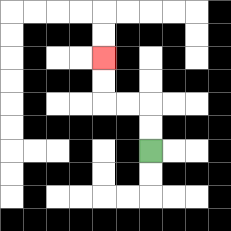{'start': '[6, 6]', 'end': '[4, 2]', 'path_directions': 'U,U,L,L,U,U', 'path_coordinates': '[[6, 6], [6, 5], [6, 4], [5, 4], [4, 4], [4, 3], [4, 2]]'}